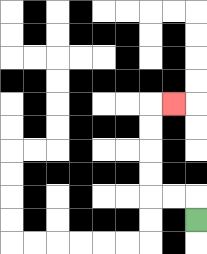{'start': '[8, 9]', 'end': '[7, 4]', 'path_directions': 'U,L,L,U,U,U,U,R', 'path_coordinates': '[[8, 9], [8, 8], [7, 8], [6, 8], [6, 7], [6, 6], [6, 5], [6, 4], [7, 4]]'}